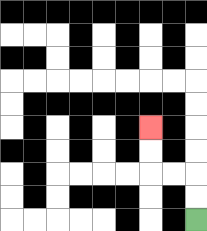{'start': '[8, 9]', 'end': '[6, 5]', 'path_directions': 'U,U,L,L,U,U', 'path_coordinates': '[[8, 9], [8, 8], [8, 7], [7, 7], [6, 7], [6, 6], [6, 5]]'}